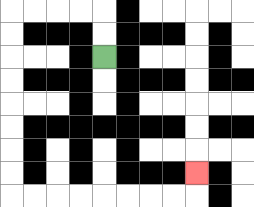{'start': '[4, 2]', 'end': '[8, 7]', 'path_directions': 'U,U,L,L,L,L,D,D,D,D,D,D,D,D,R,R,R,R,R,R,R,R,U', 'path_coordinates': '[[4, 2], [4, 1], [4, 0], [3, 0], [2, 0], [1, 0], [0, 0], [0, 1], [0, 2], [0, 3], [0, 4], [0, 5], [0, 6], [0, 7], [0, 8], [1, 8], [2, 8], [3, 8], [4, 8], [5, 8], [6, 8], [7, 8], [8, 8], [8, 7]]'}